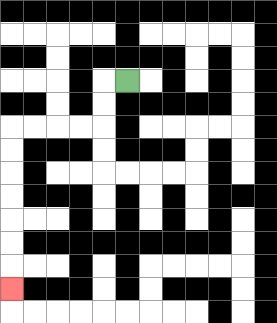{'start': '[5, 3]', 'end': '[0, 12]', 'path_directions': 'L,D,D,L,L,L,L,D,D,D,D,D,D,D', 'path_coordinates': '[[5, 3], [4, 3], [4, 4], [4, 5], [3, 5], [2, 5], [1, 5], [0, 5], [0, 6], [0, 7], [0, 8], [0, 9], [0, 10], [0, 11], [0, 12]]'}